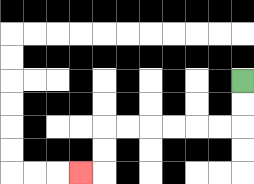{'start': '[10, 3]', 'end': '[3, 7]', 'path_directions': 'D,D,L,L,L,L,L,L,D,D,L', 'path_coordinates': '[[10, 3], [10, 4], [10, 5], [9, 5], [8, 5], [7, 5], [6, 5], [5, 5], [4, 5], [4, 6], [4, 7], [3, 7]]'}